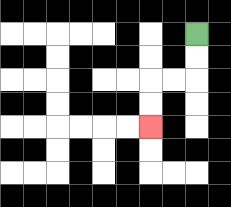{'start': '[8, 1]', 'end': '[6, 5]', 'path_directions': 'D,D,L,L,D,D', 'path_coordinates': '[[8, 1], [8, 2], [8, 3], [7, 3], [6, 3], [6, 4], [6, 5]]'}